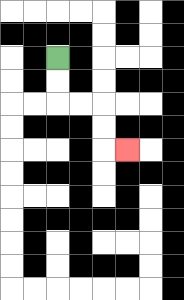{'start': '[2, 2]', 'end': '[5, 6]', 'path_directions': 'D,D,R,R,D,D,R', 'path_coordinates': '[[2, 2], [2, 3], [2, 4], [3, 4], [4, 4], [4, 5], [4, 6], [5, 6]]'}